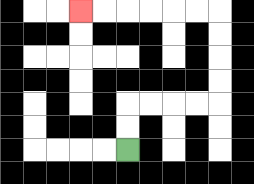{'start': '[5, 6]', 'end': '[3, 0]', 'path_directions': 'U,U,R,R,R,R,U,U,U,U,L,L,L,L,L,L', 'path_coordinates': '[[5, 6], [5, 5], [5, 4], [6, 4], [7, 4], [8, 4], [9, 4], [9, 3], [9, 2], [9, 1], [9, 0], [8, 0], [7, 0], [6, 0], [5, 0], [4, 0], [3, 0]]'}